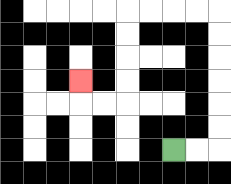{'start': '[7, 6]', 'end': '[3, 3]', 'path_directions': 'R,R,U,U,U,U,U,U,L,L,L,L,D,D,D,D,L,L,U', 'path_coordinates': '[[7, 6], [8, 6], [9, 6], [9, 5], [9, 4], [9, 3], [9, 2], [9, 1], [9, 0], [8, 0], [7, 0], [6, 0], [5, 0], [5, 1], [5, 2], [5, 3], [5, 4], [4, 4], [3, 4], [3, 3]]'}